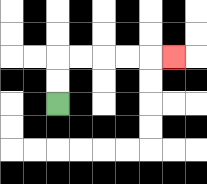{'start': '[2, 4]', 'end': '[7, 2]', 'path_directions': 'U,U,R,R,R,R,R', 'path_coordinates': '[[2, 4], [2, 3], [2, 2], [3, 2], [4, 2], [5, 2], [6, 2], [7, 2]]'}